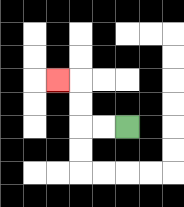{'start': '[5, 5]', 'end': '[2, 3]', 'path_directions': 'L,L,U,U,L', 'path_coordinates': '[[5, 5], [4, 5], [3, 5], [3, 4], [3, 3], [2, 3]]'}